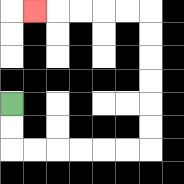{'start': '[0, 4]', 'end': '[1, 0]', 'path_directions': 'D,D,R,R,R,R,R,R,U,U,U,U,U,U,L,L,L,L,L', 'path_coordinates': '[[0, 4], [0, 5], [0, 6], [1, 6], [2, 6], [3, 6], [4, 6], [5, 6], [6, 6], [6, 5], [6, 4], [6, 3], [6, 2], [6, 1], [6, 0], [5, 0], [4, 0], [3, 0], [2, 0], [1, 0]]'}